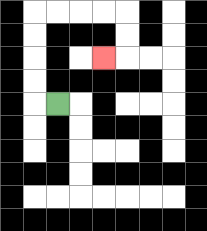{'start': '[2, 4]', 'end': '[4, 2]', 'path_directions': 'L,U,U,U,U,R,R,R,R,D,D,L', 'path_coordinates': '[[2, 4], [1, 4], [1, 3], [1, 2], [1, 1], [1, 0], [2, 0], [3, 0], [4, 0], [5, 0], [5, 1], [5, 2], [4, 2]]'}